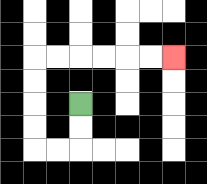{'start': '[3, 4]', 'end': '[7, 2]', 'path_directions': 'D,D,L,L,U,U,U,U,R,R,R,R,R,R', 'path_coordinates': '[[3, 4], [3, 5], [3, 6], [2, 6], [1, 6], [1, 5], [1, 4], [1, 3], [1, 2], [2, 2], [3, 2], [4, 2], [5, 2], [6, 2], [7, 2]]'}